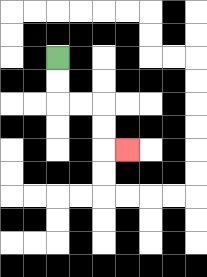{'start': '[2, 2]', 'end': '[5, 6]', 'path_directions': 'D,D,R,R,D,D,R', 'path_coordinates': '[[2, 2], [2, 3], [2, 4], [3, 4], [4, 4], [4, 5], [4, 6], [5, 6]]'}